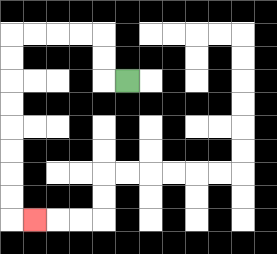{'start': '[5, 3]', 'end': '[1, 9]', 'path_directions': 'L,U,U,L,L,L,L,D,D,D,D,D,D,D,D,R', 'path_coordinates': '[[5, 3], [4, 3], [4, 2], [4, 1], [3, 1], [2, 1], [1, 1], [0, 1], [0, 2], [0, 3], [0, 4], [0, 5], [0, 6], [0, 7], [0, 8], [0, 9], [1, 9]]'}